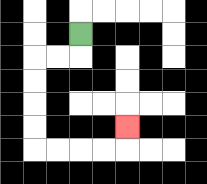{'start': '[3, 1]', 'end': '[5, 5]', 'path_directions': 'D,L,L,D,D,D,D,R,R,R,R,U', 'path_coordinates': '[[3, 1], [3, 2], [2, 2], [1, 2], [1, 3], [1, 4], [1, 5], [1, 6], [2, 6], [3, 6], [4, 6], [5, 6], [5, 5]]'}